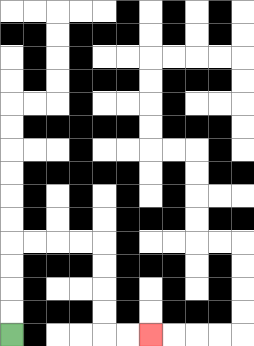{'start': '[0, 14]', 'end': '[6, 14]', 'path_directions': 'U,U,U,U,R,R,R,R,D,D,D,D,R,R', 'path_coordinates': '[[0, 14], [0, 13], [0, 12], [0, 11], [0, 10], [1, 10], [2, 10], [3, 10], [4, 10], [4, 11], [4, 12], [4, 13], [4, 14], [5, 14], [6, 14]]'}